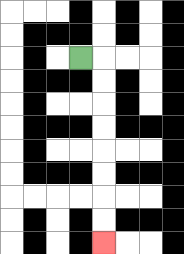{'start': '[3, 2]', 'end': '[4, 10]', 'path_directions': 'R,D,D,D,D,D,D,D,D', 'path_coordinates': '[[3, 2], [4, 2], [4, 3], [4, 4], [4, 5], [4, 6], [4, 7], [4, 8], [4, 9], [4, 10]]'}